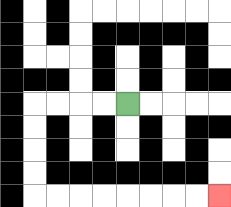{'start': '[5, 4]', 'end': '[9, 8]', 'path_directions': 'L,L,L,L,D,D,D,D,R,R,R,R,R,R,R,R', 'path_coordinates': '[[5, 4], [4, 4], [3, 4], [2, 4], [1, 4], [1, 5], [1, 6], [1, 7], [1, 8], [2, 8], [3, 8], [4, 8], [5, 8], [6, 8], [7, 8], [8, 8], [9, 8]]'}